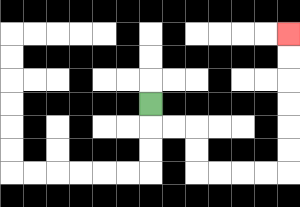{'start': '[6, 4]', 'end': '[12, 1]', 'path_directions': 'D,R,R,D,D,R,R,R,R,U,U,U,U,U,U', 'path_coordinates': '[[6, 4], [6, 5], [7, 5], [8, 5], [8, 6], [8, 7], [9, 7], [10, 7], [11, 7], [12, 7], [12, 6], [12, 5], [12, 4], [12, 3], [12, 2], [12, 1]]'}